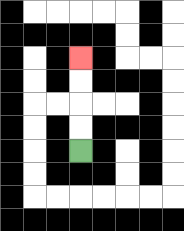{'start': '[3, 6]', 'end': '[3, 2]', 'path_directions': 'U,U,U,U', 'path_coordinates': '[[3, 6], [3, 5], [3, 4], [3, 3], [3, 2]]'}